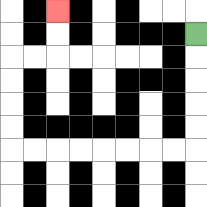{'start': '[8, 1]', 'end': '[2, 0]', 'path_directions': 'D,D,D,D,D,L,L,L,L,L,L,L,L,U,U,U,U,R,R,U,U', 'path_coordinates': '[[8, 1], [8, 2], [8, 3], [8, 4], [8, 5], [8, 6], [7, 6], [6, 6], [5, 6], [4, 6], [3, 6], [2, 6], [1, 6], [0, 6], [0, 5], [0, 4], [0, 3], [0, 2], [1, 2], [2, 2], [2, 1], [2, 0]]'}